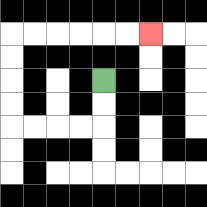{'start': '[4, 3]', 'end': '[6, 1]', 'path_directions': 'D,D,L,L,L,L,U,U,U,U,R,R,R,R,R,R', 'path_coordinates': '[[4, 3], [4, 4], [4, 5], [3, 5], [2, 5], [1, 5], [0, 5], [0, 4], [0, 3], [0, 2], [0, 1], [1, 1], [2, 1], [3, 1], [4, 1], [5, 1], [6, 1]]'}